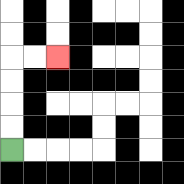{'start': '[0, 6]', 'end': '[2, 2]', 'path_directions': 'U,U,U,U,R,R', 'path_coordinates': '[[0, 6], [0, 5], [0, 4], [0, 3], [0, 2], [1, 2], [2, 2]]'}